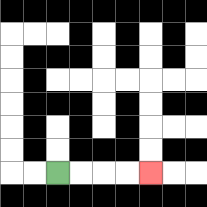{'start': '[2, 7]', 'end': '[6, 7]', 'path_directions': 'R,R,R,R', 'path_coordinates': '[[2, 7], [3, 7], [4, 7], [5, 7], [6, 7]]'}